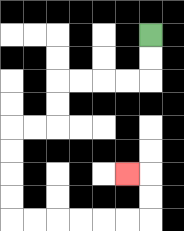{'start': '[6, 1]', 'end': '[5, 7]', 'path_directions': 'D,D,L,L,L,L,D,D,L,L,D,D,D,D,R,R,R,R,R,R,U,U,L', 'path_coordinates': '[[6, 1], [6, 2], [6, 3], [5, 3], [4, 3], [3, 3], [2, 3], [2, 4], [2, 5], [1, 5], [0, 5], [0, 6], [0, 7], [0, 8], [0, 9], [1, 9], [2, 9], [3, 9], [4, 9], [5, 9], [6, 9], [6, 8], [6, 7], [5, 7]]'}